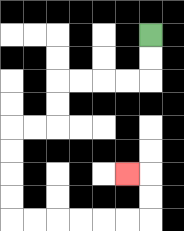{'start': '[6, 1]', 'end': '[5, 7]', 'path_directions': 'D,D,L,L,L,L,D,D,L,L,D,D,D,D,R,R,R,R,R,R,U,U,L', 'path_coordinates': '[[6, 1], [6, 2], [6, 3], [5, 3], [4, 3], [3, 3], [2, 3], [2, 4], [2, 5], [1, 5], [0, 5], [0, 6], [0, 7], [0, 8], [0, 9], [1, 9], [2, 9], [3, 9], [4, 9], [5, 9], [6, 9], [6, 8], [6, 7], [5, 7]]'}